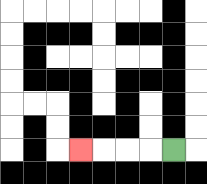{'start': '[7, 6]', 'end': '[3, 6]', 'path_directions': 'L,L,L,L', 'path_coordinates': '[[7, 6], [6, 6], [5, 6], [4, 6], [3, 6]]'}